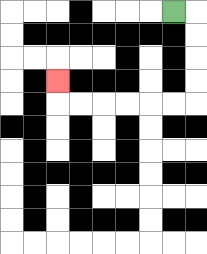{'start': '[7, 0]', 'end': '[2, 3]', 'path_directions': 'R,D,D,D,D,L,L,L,L,L,L,U', 'path_coordinates': '[[7, 0], [8, 0], [8, 1], [8, 2], [8, 3], [8, 4], [7, 4], [6, 4], [5, 4], [4, 4], [3, 4], [2, 4], [2, 3]]'}